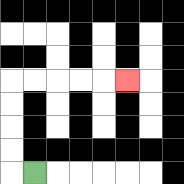{'start': '[1, 7]', 'end': '[5, 3]', 'path_directions': 'L,U,U,U,U,R,R,R,R,R', 'path_coordinates': '[[1, 7], [0, 7], [0, 6], [0, 5], [0, 4], [0, 3], [1, 3], [2, 3], [3, 3], [4, 3], [5, 3]]'}